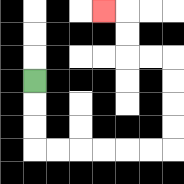{'start': '[1, 3]', 'end': '[4, 0]', 'path_directions': 'D,D,D,R,R,R,R,R,R,U,U,U,U,L,L,U,U,L', 'path_coordinates': '[[1, 3], [1, 4], [1, 5], [1, 6], [2, 6], [3, 6], [4, 6], [5, 6], [6, 6], [7, 6], [7, 5], [7, 4], [7, 3], [7, 2], [6, 2], [5, 2], [5, 1], [5, 0], [4, 0]]'}